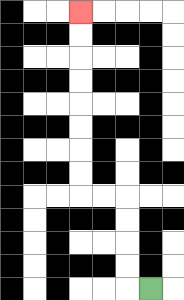{'start': '[6, 12]', 'end': '[3, 0]', 'path_directions': 'L,U,U,U,U,L,L,U,U,U,U,U,U,U,U', 'path_coordinates': '[[6, 12], [5, 12], [5, 11], [5, 10], [5, 9], [5, 8], [4, 8], [3, 8], [3, 7], [3, 6], [3, 5], [3, 4], [3, 3], [3, 2], [3, 1], [3, 0]]'}